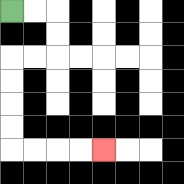{'start': '[0, 0]', 'end': '[4, 6]', 'path_directions': 'R,R,D,D,L,L,D,D,D,D,R,R,R,R', 'path_coordinates': '[[0, 0], [1, 0], [2, 0], [2, 1], [2, 2], [1, 2], [0, 2], [0, 3], [0, 4], [0, 5], [0, 6], [1, 6], [2, 6], [3, 6], [4, 6]]'}